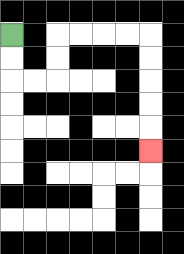{'start': '[0, 1]', 'end': '[6, 6]', 'path_directions': 'D,D,R,R,U,U,R,R,R,R,D,D,D,D,D', 'path_coordinates': '[[0, 1], [0, 2], [0, 3], [1, 3], [2, 3], [2, 2], [2, 1], [3, 1], [4, 1], [5, 1], [6, 1], [6, 2], [6, 3], [6, 4], [6, 5], [6, 6]]'}